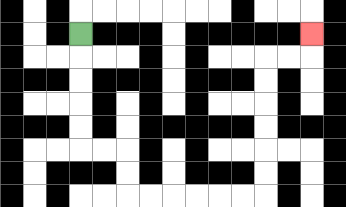{'start': '[3, 1]', 'end': '[13, 1]', 'path_directions': 'D,D,D,D,D,R,R,D,D,R,R,R,R,R,R,U,U,U,U,U,U,R,R,U', 'path_coordinates': '[[3, 1], [3, 2], [3, 3], [3, 4], [3, 5], [3, 6], [4, 6], [5, 6], [5, 7], [5, 8], [6, 8], [7, 8], [8, 8], [9, 8], [10, 8], [11, 8], [11, 7], [11, 6], [11, 5], [11, 4], [11, 3], [11, 2], [12, 2], [13, 2], [13, 1]]'}